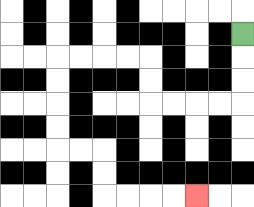{'start': '[10, 1]', 'end': '[8, 8]', 'path_directions': 'D,D,D,L,L,L,L,U,U,L,L,L,L,D,D,D,D,R,R,D,D,R,R,R,R', 'path_coordinates': '[[10, 1], [10, 2], [10, 3], [10, 4], [9, 4], [8, 4], [7, 4], [6, 4], [6, 3], [6, 2], [5, 2], [4, 2], [3, 2], [2, 2], [2, 3], [2, 4], [2, 5], [2, 6], [3, 6], [4, 6], [4, 7], [4, 8], [5, 8], [6, 8], [7, 8], [8, 8]]'}